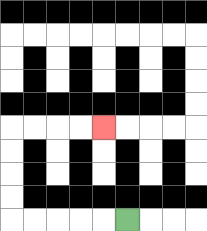{'start': '[5, 9]', 'end': '[4, 5]', 'path_directions': 'L,L,L,L,L,U,U,U,U,R,R,R,R', 'path_coordinates': '[[5, 9], [4, 9], [3, 9], [2, 9], [1, 9], [0, 9], [0, 8], [0, 7], [0, 6], [0, 5], [1, 5], [2, 5], [3, 5], [4, 5]]'}